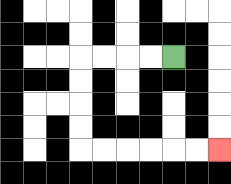{'start': '[7, 2]', 'end': '[9, 6]', 'path_directions': 'L,L,L,L,D,D,D,D,R,R,R,R,R,R', 'path_coordinates': '[[7, 2], [6, 2], [5, 2], [4, 2], [3, 2], [3, 3], [3, 4], [3, 5], [3, 6], [4, 6], [5, 6], [6, 6], [7, 6], [8, 6], [9, 6]]'}